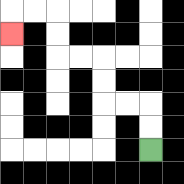{'start': '[6, 6]', 'end': '[0, 1]', 'path_directions': 'U,U,L,L,U,U,L,L,U,U,L,L,D', 'path_coordinates': '[[6, 6], [6, 5], [6, 4], [5, 4], [4, 4], [4, 3], [4, 2], [3, 2], [2, 2], [2, 1], [2, 0], [1, 0], [0, 0], [0, 1]]'}